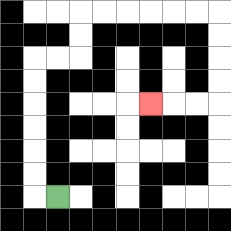{'start': '[2, 8]', 'end': '[6, 4]', 'path_directions': 'L,U,U,U,U,U,U,R,R,U,U,R,R,R,R,R,R,D,D,D,D,L,L,L', 'path_coordinates': '[[2, 8], [1, 8], [1, 7], [1, 6], [1, 5], [1, 4], [1, 3], [1, 2], [2, 2], [3, 2], [3, 1], [3, 0], [4, 0], [5, 0], [6, 0], [7, 0], [8, 0], [9, 0], [9, 1], [9, 2], [9, 3], [9, 4], [8, 4], [7, 4], [6, 4]]'}